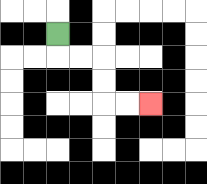{'start': '[2, 1]', 'end': '[6, 4]', 'path_directions': 'D,R,R,D,D,R,R', 'path_coordinates': '[[2, 1], [2, 2], [3, 2], [4, 2], [4, 3], [4, 4], [5, 4], [6, 4]]'}